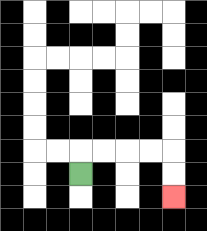{'start': '[3, 7]', 'end': '[7, 8]', 'path_directions': 'U,R,R,R,R,D,D', 'path_coordinates': '[[3, 7], [3, 6], [4, 6], [5, 6], [6, 6], [7, 6], [7, 7], [7, 8]]'}